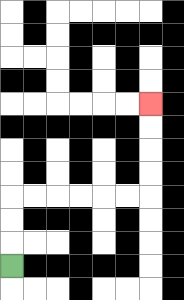{'start': '[0, 11]', 'end': '[6, 4]', 'path_directions': 'U,U,U,R,R,R,R,R,R,U,U,U,U', 'path_coordinates': '[[0, 11], [0, 10], [0, 9], [0, 8], [1, 8], [2, 8], [3, 8], [4, 8], [5, 8], [6, 8], [6, 7], [6, 6], [6, 5], [6, 4]]'}